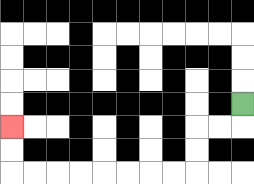{'start': '[10, 4]', 'end': '[0, 5]', 'path_directions': 'D,L,L,D,D,L,L,L,L,L,L,L,L,U,U', 'path_coordinates': '[[10, 4], [10, 5], [9, 5], [8, 5], [8, 6], [8, 7], [7, 7], [6, 7], [5, 7], [4, 7], [3, 7], [2, 7], [1, 7], [0, 7], [0, 6], [0, 5]]'}